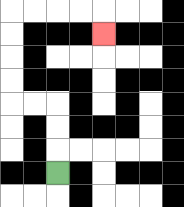{'start': '[2, 7]', 'end': '[4, 1]', 'path_directions': 'U,U,U,L,L,U,U,U,U,R,R,R,R,D', 'path_coordinates': '[[2, 7], [2, 6], [2, 5], [2, 4], [1, 4], [0, 4], [0, 3], [0, 2], [0, 1], [0, 0], [1, 0], [2, 0], [3, 0], [4, 0], [4, 1]]'}